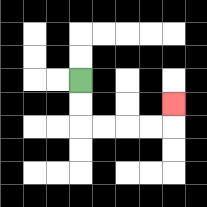{'start': '[3, 3]', 'end': '[7, 4]', 'path_directions': 'D,D,R,R,R,R,U', 'path_coordinates': '[[3, 3], [3, 4], [3, 5], [4, 5], [5, 5], [6, 5], [7, 5], [7, 4]]'}